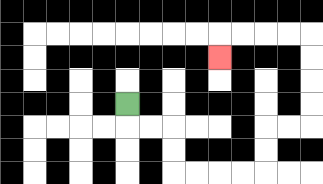{'start': '[5, 4]', 'end': '[9, 2]', 'path_directions': 'D,R,R,D,D,R,R,R,R,U,U,R,R,U,U,U,U,L,L,L,L,D', 'path_coordinates': '[[5, 4], [5, 5], [6, 5], [7, 5], [7, 6], [7, 7], [8, 7], [9, 7], [10, 7], [11, 7], [11, 6], [11, 5], [12, 5], [13, 5], [13, 4], [13, 3], [13, 2], [13, 1], [12, 1], [11, 1], [10, 1], [9, 1], [9, 2]]'}